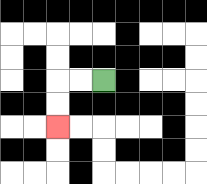{'start': '[4, 3]', 'end': '[2, 5]', 'path_directions': 'L,L,D,D', 'path_coordinates': '[[4, 3], [3, 3], [2, 3], [2, 4], [2, 5]]'}